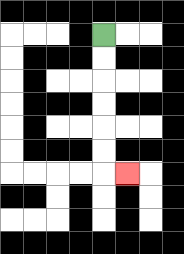{'start': '[4, 1]', 'end': '[5, 7]', 'path_directions': 'D,D,D,D,D,D,R', 'path_coordinates': '[[4, 1], [4, 2], [4, 3], [4, 4], [4, 5], [4, 6], [4, 7], [5, 7]]'}